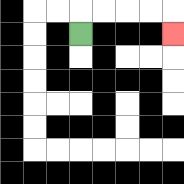{'start': '[3, 1]', 'end': '[7, 1]', 'path_directions': 'U,R,R,R,R,D', 'path_coordinates': '[[3, 1], [3, 0], [4, 0], [5, 0], [6, 0], [7, 0], [7, 1]]'}